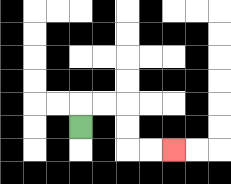{'start': '[3, 5]', 'end': '[7, 6]', 'path_directions': 'U,R,R,D,D,R,R', 'path_coordinates': '[[3, 5], [3, 4], [4, 4], [5, 4], [5, 5], [5, 6], [6, 6], [7, 6]]'}